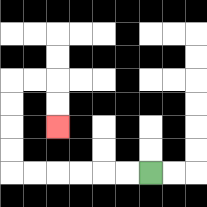{'start': '[6, 7]', 'end': '[2, 5]', 'path_directions': 'L,L,L,L,L,L,U,U,U,U,R,R,D,D', 'path_coordinates': '[[6, 7], [5, 7], [4, 7], [3, 7], [2, 7], [1, 7], [0, 7], [0, 6], [0, 5], [0, 4], [0, 3], [1, 3], [2, 3], [2, 4], [2, 5]]'}